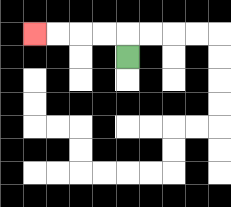{'start': '[5, 2]', 'end': '[1, 1]', 'path_directions': 'U,L,L,L,L', 'path_coordinates': '[[5, 2], [5, 1], [4, 1], [3, 1], [2, 1], [1, 1]]'}